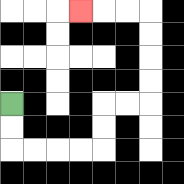{'start': '[0, 4]', 'end': '[3, 0]', 'path_directions': 'D,D,R,R,R,R,U,U,R,R,U,U,U,U,L,L,L', 'path_coordinates': '[[0, 4], [0, 5], [0, 6], [1, 6], [2, 6], [3, 6], [4, 6], [4, 5], [4, 4], [5, 4], [6, 4], [6, 3], [6, 2], [6, 1], [6, 0], [5, 0], [4, 0], [3, 0]]'}